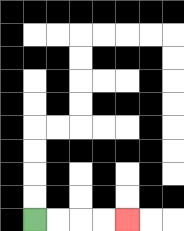{'start': '[1, 9]', 'end': '[5, 9]', 'path_directions': 'R,R,R,R', 'path_coordinates': '[[1, 9], [2, 9], [3, 9], [4, 9], [5, 9]]'}